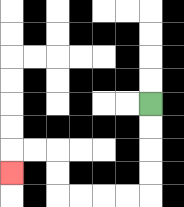{'start': '[6, 4]', 'end': '[0, 7]', 'path_directions': 'D,D,D,D,L,L,L,L,U,U,L,L,D', 'path_coordinates': '[[6, 4], [6, 5], [6, 6], [6, 7], [6, 8], [5, 8], [4, 8], [3, 8], [2, 8], [2, 7], [2, 6], [1, 6], [0, 6], [0, 7]]'}